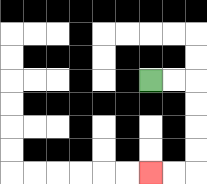{'start': '[6, 3]', 'end': '[6, 7]', 'path_directions': 'R,R,D,D,D,D,L,L', 'path_coordinates': '[[6, 3], [7, 3], [8, 3], [8, 4], [8, 5], [8, 6], [8, 7], [7, 7], [6, 7]]'}